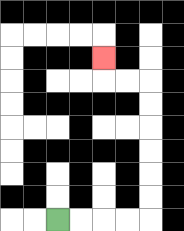{'start': '[2, 9]', 'end': '[4, 2]', 'path_directions': 'R,R,R,R,U,U,U,U,U,U,L,L,U', 'path_coordinates': '[[2, 9], [3, 9], [4, 9], [5, 9], [6, 9], [6, 8], [6, 7], [6, 6], [6, 5], [6, 4], [6, 3], [5, 3], [4, 3], [4, 2]]'}